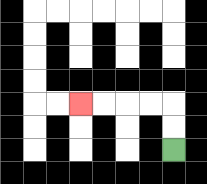{'start': '[7, 6]', 'end': '[3, 4]', 'path_directions': 'U,U,L,L,L,L', 'path_coordinates': '[[7, 6], [7, 5], [7, 4], [6, 4], [5, 4], [4, 4], [3, 4]]'}